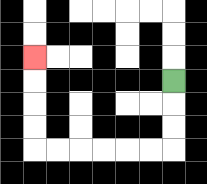{'start': '[7, 3]', 'end': '[1, 2]', 'path_directions': 'D,D,D,L,L,L,L,L,L,U,U,U,U', 'path_coordinates': '[[7, 3], [7, 4], [7, 5], [7, 6], [6, 6], [5, 6], [4, 6], [3, 6], [2, 6], [1, 6], [1, 5], [1, 4], [1, 3], [1, 2]]'}